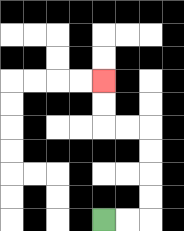{'start': '[4, 9]', 'end': '[4, 3]', 'path_directions': 'R,R,U,U,U,U,L,L,U,U', 'path_coordinates': '[[4, 9], [5, 9], [6, 9], [6, 8], [6, 7], [6, 6], [6, 5], [5, 5], [4, 5], [4, 4], [4, 3]]'}